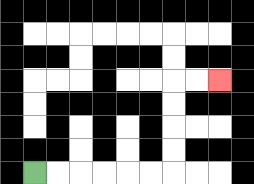{'start': '[1, 7]', 'end': '[9, 3]', 'path_directions': 'R,R,R,R,R,R,U,U,U,U,R,R', 'path_coordinates': '[[1, 7], [2, 7], [3, 7], [4, 7], [5, 7], [6, 7], [7, 7], [7, 6], [7, 5], [7, 4], [7, 3], [8, 3], [9, 3]]'}